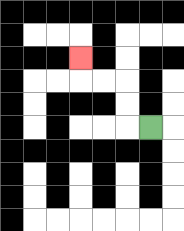{'start': '[6, 5]', 'end': '[3, 2]', 'path_directions': 'L,U,U,L,L,U', 'path_coordinates': '[[6, 5], [5, 5], [5, 4], [5, 3], [4, 3], [3, 3], [3, 2]]'}